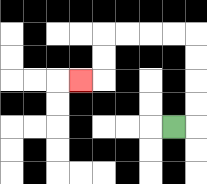{'start': '[7, 5]', 'end': '[3, 3]', 'path_directions': 'R,U,U,U,U,L,L,L,L,D,D,L', 'path_coordinates': '[[7, 5], [8, 5], [8, 4], [8, 3], [8, 2], [8, 1], [7, 1], [6, 1], [5, 1], [4, 1], [4, 2], [4, 3], [3, 3]]'}